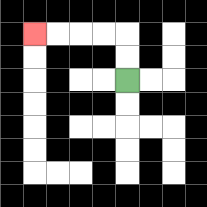{'start': '[5, 3]', 'end': '[1, 1]', 'path_directions': 'U,U,L,L,L,L', 'path_coordinates': '[[5, 3], [5, 2], [5, 1], [4, 1], [3, 1], [2, 1], [1, 1]]'}